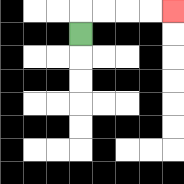{'start': '[3, 1]', 'end': '[7, 0]', 'path_directions': 'U,R,R,R,R', 'path_coordinates': '[[3, 1], [3, 0], [4, 0], [5, 0], [6, 0], [7, 0]]'}